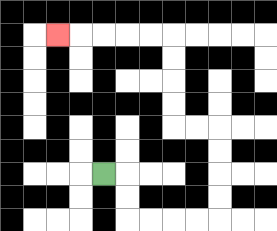{'start': '[4, 7]', 'end': '[2, 1]', 'path_directions': 'R,D,D,R,R,R,R,U,U,U,U,L,L,U,U,U,U,L,L,L,L,L', 'path_coordinates': '[[4, 7], [5, 7], [5, 8], [5, 9], [6, 9], [7, 9], [8, 9], [9, 9], [9, 8], [9, 7], [9, 6], [9, 5], [8, 5], [7, 5], [7, 4], [7, 3], [7, 2], [7, 1], [6, 1], [5, 1], [4, 1], [3, 1], [2, 1]]'}